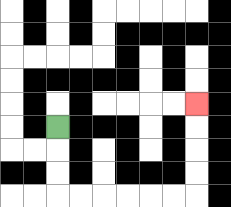{'start': '[2, 5]', 'end': '[8, 4]', 'path_directions': 'D,D,D,R,R,R,R,R,R,U,U,U,U', 'path_coordinates': '[[2, 5], [2, 6], [2, 7], [2, 8], [3, 8], [4, 8], [5, 8], [6, 8], [7, 8], [8, 8], [8, 7], [8, 6], [8, 5], [8, 4]]'}